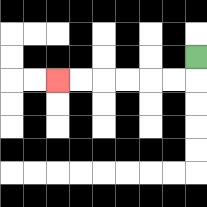{'start': '[8, 2]', 'end': '[2, 3]', 'path_directions': 'D,L,L,L,L,L,L', 'path_coordinates': '[[8, 2], [8, 3], [7, 3], [6, 3], [5, 3], [4, 3], [3, 3], [2, 3]]'}